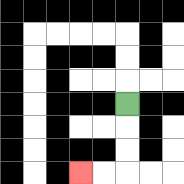{'start': '[5, 4]', 'end': '[3, 7]', 'path_directions': 'D,D,D,L,L', 'path_coordinates': '[[5, 4], [5, 5], [5, 6], [5, 7], [4, 7], [3, 7]]'}